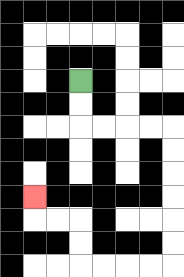{'start': '[3, 3]', 'end': '[1, 8]', 'path_directions': 'D,D,R,R,R,R,D,D,D,D,D,D,L,L,L,L,U,U,L,L,U', 'path_coordinates': '[[3, 3], [3, 4], [3, 5], [4, 5], [5, 5], [6, 5], [7, 5], [7, 6], [7, 7], [7, 8], [7, 9], [7, 10], [7, 11], [6, 11], [5, 11], [4, 11], [3, 11], [3, 10], [3, 9], [2, 9], [1, 9], [1, 8]]'}